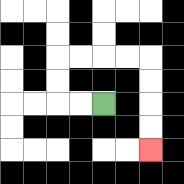{'start': '[4, 4]', 'end': '[6, 6]', 'path_directions': 'L,L,U,U,R,R,R,R,D,D,D,D', 'path_coordinates': '[[4, 4], [3, 4], [2, 4], [2, 3], [2, 2], [3, 2], [4, 2], [5, 2], [6, 2], [6, 3], [6, 4], [6, 5], [6, 6]]'}